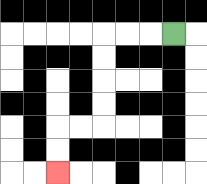{'start': '[7, 1]', 'end': '[2, 7]', 'path_directions': 'L,L,L,D,D,D,D,L,L,D,D', 'path_coordinates': '[[7, 1], [6, 1], [5, 1], [4, 1], [4, 2], [4, 3], [4, 4], [4, 5], [3, 5], [2, 5], [2, 6], [2, 7]]'}